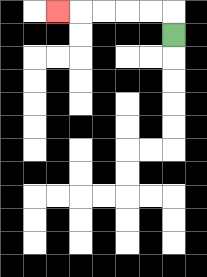{'start': '[7, 1]', 'end': '[2, 0]', 'path_directions': 'U,L,L,L,L,L', 'path_coordinates': '[[7, 1], [7, 0], [6, 0], [5, 0], [4, 0], [3, 0], [2, 0]]'}